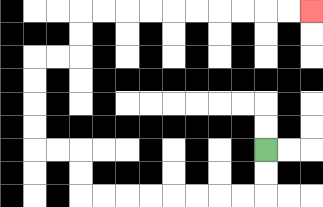{'start': '[11, 6]', 'end': '[13, 0]', 'path_directions': 'D,D,L,L,L,L,L,L,L,L,U,U,L,L,U,U,U,U,R,R,U,U,R,R,R,R,R,R,R,R,R,R', 'path_coordinates': '[[11, 6], [11, 7], [11, 8], [10, 8], [9, 8], [8, 8], [7, 8], [6, 8], [5, 8], [4, 8], [3, 8], [3, 7], [3, 6], [2, 6], [1, 6], [1, 5], [1, 4], [1, 3], [1, 2], [2, 2], [3, 2], [3, 1], [3, 0], [4, 0], [5, 0], [6, 0], [7, 0], [8, 0], [9, 0], [10, 0], [11, 0], [12, 0], [13, 0]]'}